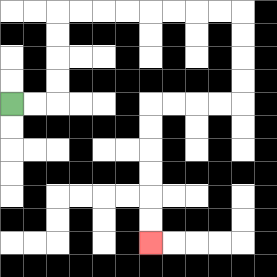{'start': '[0, 4]', 'end': '[6, 10]', 'path_directions': 'R,R,U,U,U,U,R,R,R,R,R,R,R,R,D,D,D,D,L,L,L,L,D,D,D,D,D,D', 'path_coordinates': '[[0, 4], [1, 4], [2, 4], [2, 3], [2, 2], [2, 1], [2, 0], [3, 0], [4, 0], [5, 0], [6, 0], [7, 0], [8, 0], [9, 0], [10, 0], [10, 1], [10, 2], [10, 3], [10, 4], [9, 4], [8, 4], [7, 4], [6, 4], [6, 5], [6, 6], [6, 7], [6, 8], [6, 9], [6, 10]]'}